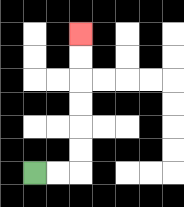{'start': '[1, 7]', 'end': '[3, 1]', 'path_directions': 'R,R,U,U,U,U,U,U', 'path_coordinates': '[[1, 7], [2, 7], [3, 7], [3, 6], [3, 5], [3, 4], [3, 3], [3, 2], [3, 1]]'}